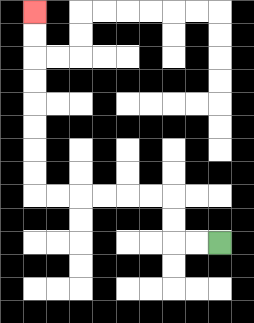{'start': '[9, 10]', 'end': '[1, 0]', 'path_directions': 'L,L,U,U,L,L,L,L,L,L,U,U,U,U,U,U,U,U', 'path_coordinates': '[[9, 10], [8, 10], [7, 10], [7, 9], [7, 8], [6, 8], [5, 8], [4, 8], [3, 8], [2, 8], [1, 8], [1, 7], [1, 6], [1, 5], [1, 4], [1, 3], [1, 2], [1, 1], [1, 0]]'}